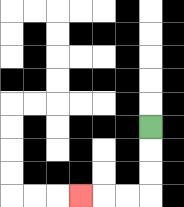{'start': '[6, 5]', 'end': '[3, 8]', 'path_directions': 'D,D,D,L,L,L', 'path_coordinates': '[[6, 5], [6, 6], [6, 7], [6, 8], [5, 8], [4, 8], [3, 8]]'}